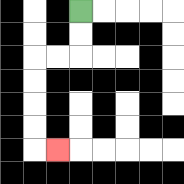{'start': '[3, 0]', 'end': '[2, 6]', 'path_directions': 'D,D,L,L,D,D,D,D,R', 'path_coordinates': '[[3, 0], [3, 1], [3, 2], [2, 2], [1, 2], [1, 3], [1, 4], [1, 5], [1, 6], [2, 6]]'}